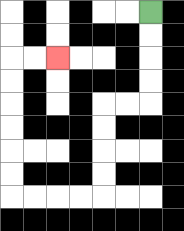{'start': '[6, 0]', 'end': '[2, 2]', 'path_directions': 'D,D,D,D,L,L,D,D,D,D,L,L,L,L,U,U,U,U,U,U,R,R', 'path_coordinates': '[[6, 0], [6, 1], [6, 2], [6, 3], [6, 4], [5, 4], [4, 4], [4, 5], [4, 6], [4, 7], [4, 8], [3, 8], [2, 8], [1, 8], [0, 8], [0, 7], [0, 6], [0, 5], [0, 4], [0, 3], [0, 2], [1, 2], [2, 2]]'}